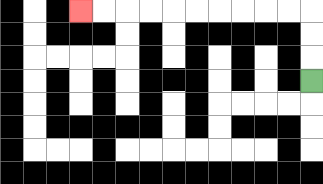{'start': '[13, 3]', 'end': '[3, 0]', 'path_directions': 'U,U,U,L,L,L,L,L,L,L,L,L,L', 'path_coordinates': '[[13, 3], [13, 2], [13, 1], [13, 0], [12, 0], [11, 0], [10, 0], [9, 0], [8, 0], [7, 0], [6, 0], [5, 0], [4, 0], [3, 0]]'}